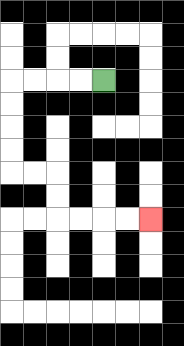{'start': '[4, 3]', 'end': '[6, 9]', 'path_directions': 'L,L,L,L,D,D,D,D,R,R,D,D,R,R,R,R', 'path_coordinates': '[[4, 3], [3, 3], [2, 3], [1, 3], [0, 3], [0, 4], [0, 5], [0, 6], [0, 7], [1, 7], [2, 7], [2, 8], [2, 9], [3, 9], [4, 9], [5, 9], [6, 9]]'}